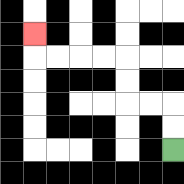{'start': '[7, 6]', 'end': '[1, 1]', 'path_directions': 'U,U,L,L,U,U,L,L,L,L,U', 'path_coordinates': '[[7, 6], [7, 5], [7, 4], [6, 4], [5, 4], [5, 3], [5, 2], [4, 2], [3, 2], [2, 2], [1, 2], [1, 1]]'}